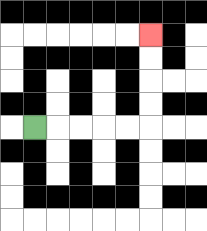{'start': '[1, 5]', 'end': '[6, 1]', 'path_directions': 'R,R,R,R,R,U,U,U,U', 'path_coordinates': '[[1, 5], [2, 5], [3, 5], [4, 5], [5, 5], [6, 5], [6, 4], [6, 3], [6, 2], [6, 1]]'}